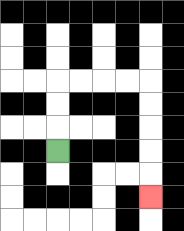{'start': '[2, 6]', 'end': '[6, 8]', 'path_directions': 'U,U,U,R,R,R,R,D,D,D,D,D', 'path_coordinates': '[[2, 6], [2, 5], [2, 4], [2, 3], [3, 3], [4, 3], [5, 3], [6, 3], [6, 4], [6, 5], [6, 6], [6, 7], [6, 8]]'}